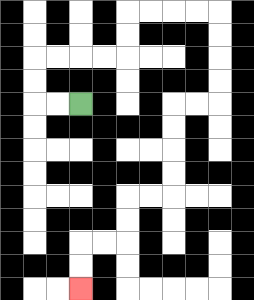{'start': '[3, 4]', 'end': '[3, 12]', 'path_directions': 'L,L,U,U,R,R,R,R,U,U,R,R,R,R,D,D,D,D,L,L,D,D,D,D,L,L,D,D,L,L,D,D', 'path_coordinates': '[[3, 4], [2, 4], [1, 4], [1, 3], [1, 2], [2, 2], [3, 2], [4, 2], [5, 2], [5, 1], [5, 0], [6, 0], [7, 0], [8, 0], [9, 0], [9, 1], [9, 2], [9, 3], [9, 4], [8, 4], [7, 4], [7, 5], [7, 6], [7, 7], [7, 8], [6, 8], [5, 8], [5, 9], [5, 10], [4, 10], [3, 10], [3, 11], [3, 12]]'}